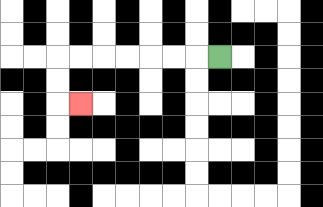{'start': '[9, 2]', 'end': '[3, 4]', 'path_directions': 'L,L,L,L,L,L,L,D,D,R', 'path_coordinates': '[[9, 2], [8, 2], [7, 2], [6, 2], [5, 2], [4, 2], [3, 2], [2, 2], [2, 3], [2, 4], [3, 4]]'}